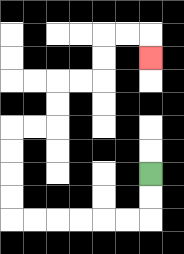{'start': '[6, 7]', 'end': '[6, 2]', 'path_directions': 'D,D,L,L,L,L,L,L,U,U,U,U,R,R,U,U,R,R,U,U,R,R,D', 'path_coordinates': '[[6, 7], [6, 8], [6, 9], [5, 9], [4, 9], [3, 9], [2, 9], [1, 9], [0, 9], [0, 8], [0, 7], [0, 6], [0, 5], [1, 5], [2, 5], [2, 4], [2, 3], [3, 3], [4, 3], [4, 2], [4, 1], [5, 1], [6, 1], [6, 2]]'}